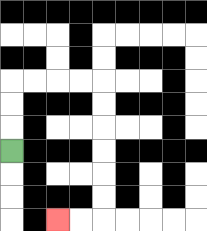{'start': '[0, 6]', 'end': '[2, 9]', 'path_directions': 'U,U,U,R,R,R,R,D,D,D,D,D,D,L,L', 'path_coordinates': '[[0, 6], [0, 5], [0, 4], [0, 3], [1, 3], [2, 3], [3, 3], [4, 3], [4, 4], [4, 5], [4, 6], [4, 7], [4, 8], [4, 9], [3, 9], [2, 9]]'}